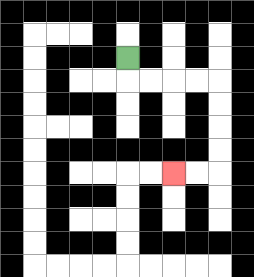{'start': '[5, 2]', 'end': '[7, 7]', 'path_directions': 'D,R,R,R,R,D,D,D,D,L,L', 'path_coordinates': '[[5, 2], [5, 3], [6, 3], [7, 3], [8, 3], [9, 3], [9, 4], [9, 5], [9, 6], [9, 7], [8, 7], [7, 7]]'}